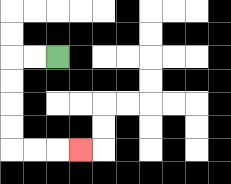{'start': '[2, 2]', 'end': '[3, 6]', 'path_directions': 'L,L,D,D,D,D,R,R,R', 'path_coordinates': '[[2, 2], [1, 2], [0, 2], [0, 3], [0, 4], [0, 5], [0, 6], [1, 6], [2, 6], [3, 6]]'}